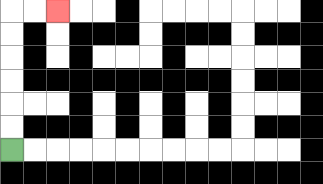{'start': '[0, 6]', 'end': '[2, 0]', 'path_directions': 'U,U,U,U,U,U,R,R', 'path_coordinates': '[[0, 6], [0, 5], [0, 4], [0, 3], [0, 2], [0, 1], [0, 0], [1, 0], [2, 0]]'}